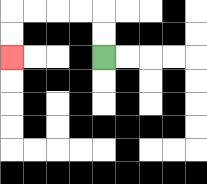{'start': '[4, 2]', 'end': '[0, 2]', 'path_directions': 'U,U,L,L,L,L,D,D', 'path_coordinates': '[[4, 2], [4, 1], [4, 0], [3, 0], [2, 0], [1, 0], [0, 0], [0, 1], [0, 2]]'}